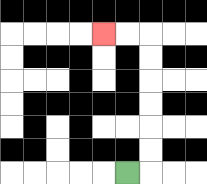{'start': '[5, 7]', 'end': '[4, 1]', 'path_directions': 'R,U,U,U,U,U,U,L,L', 'path_coordinates': '[[5, 7], [6, 7], [6, 6], [6, 5], [6, 4], [6, 3], [6, 2], [6, 1], [5, 1], [4, 1]]'}